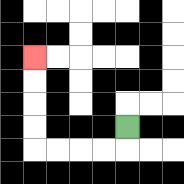{'start': '[5, 5]', 'end': '[1, 2]', 'path_directions': 'D,L,L,L,L,U,U,U,U', 'path_coordinates': '[[5, 5], [5, 6], [4, 6], [3, 6], [2, 6], [1, 6], [1, 5], [1, 4], [1, 3], [1, 2]]'}